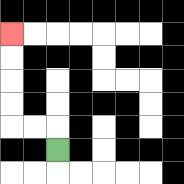{'start': '[2, 6]', 'end': '[0, 1]', 'path_directions': 'U,L,L,U,U,U,U', 'path_coordinates': '[[2, 6], [2, 5], [1, 5], [0, 5], [0, 4], [0, 3], [0, 2], [0, 1]]'}